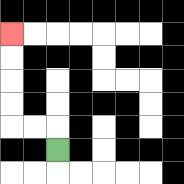{'start': '[2, 6]', 'end': '[0, 1]', 'path_directions': 'U,L,L,U,U,U,U', 'path_coordinates': '[[2, 6], [2, 5], [1, 5], [0, 5], [0, 4], [0, 3], [0, 2], [0, 1]]'}